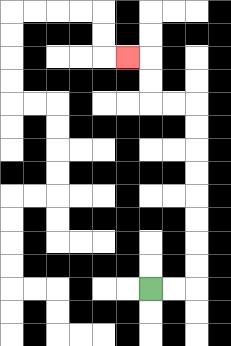{'start': '[6, 12]', 'end': '[5, 2]', 'path_directions': 'R,R,U,U,U,U,U,U,U,U,L,L,U,U,L', 'path_coordinates': '[[6, 12], [7, 12], [8, 12], [8, 11], [8, 10], [8, 9], [8, 8], [8, 7], [8, 6], [8, 5], [8, 4], [7, 4], [6, 4], [6, 3], [6, 2], [5, 2]]'}